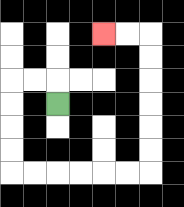{'start': '[2, 4]', 'end': '[4, 1]', 'path_directions': 'U,L,L,D,D,D,D,R,R,R,R,R,R,U,U,U,U,U,U,L,L', 'path_coordinates': '[[2, 4], [2, 3], [1, 3], [0, 3], [0, 4], [0, 5], [0, 6], [0, 7], [1, 7], [2, 7], [3, 7], [4, 7], [5, 7], [6, 7], [6, 6], [6, 5], [6, 4], [6, 3], [6, 2], [6, 1], [5, 1], [4, 1]]'}